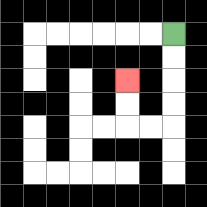{'start': '[7, 1]', 'end': '[5, 3]', 'path_directions': 'D,D,D,D,L,L,U,U', 'path_coordinates': '[[7, 1], [7, 2], [7, 3], [7, 4], [7, 5], [6, 5], [5, 5], [5, 4], [5, 3]]'}